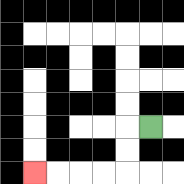{'start': '[6, 5]', 'end': '[1, 7]', 'path_directions': 'L,D,D,L,L,L,L', 'path_coordinates': '[[6, 5], [5, 5], [5, 6], [5, 7], [4, 7], [3, 7], [2, 7], [1, 7]]'}